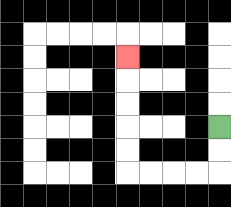{'start': '[9, 5]', 'end': '[5, 2]', 'path_directions': 'D,D,L,L,L,L,U,U,U,U,U', 'path_coordinates': '[[9, 5], [9, 6], [9, 7], [8, 7], [7, 7], [6, 7], [5, 7], [5, 6], [5, 5], [5, 4], [5, 3], [5, 2]]'}